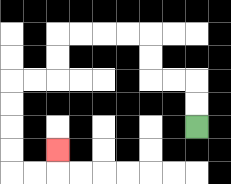{'start': '[8, 5]', 'end': '[2, 6]', 'path_directions': 'U,U,L,L,U,U,L,L,L,L,D,D,L,L,D,D,D,D,R,R,U', 'path_coordinates': '[[8, 5], [8, 4], [8, 3], [7, 3], [6, 3], [6, 2], [6, 1], [5, 1], [4, 1], [3, 1], [2, 1], [2, 2], [2, 3], [1, 3], [0, 3], [0, 4], [0, 5], [0, 6], [0, 7], [1, 7], [2, 7], [2, 6]]'}